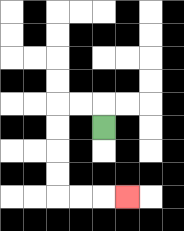{'start': '[4, 5]', 'end': '[5, 8]', 'path_directions': 'U,L,L,D,D,D,D,R,R,R', 'path_coordinates': '[[4, 5], [4, 4], [3, 4], [2, 4], [2, 5], [2, 6], [2, 7], [2, 8], [3, 8], [4, 8], [5, 8]]'}